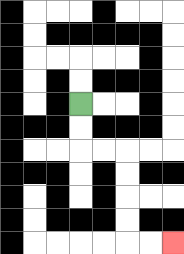{'start': '[3, 4]', 'end': '[7, 10]', 'path_directions': 'D,D,R,R,D,D,D,D,R,R', 'path_coordinates': '[[3, 4], [3, 5], [3, 6], [4, 6], [5, 6], [5, 7], [5, 8], [5, 9], [5, 10], [6, 10], [7, 10]]'}